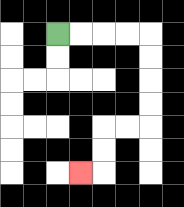{'start': '[2, 1]', 'end': '[3, 7]', 'path_directions': 'R,R,R,R,D,D,D,D,L,L,D,D,L', 'path_coordinates': '[[2, 1], [3, 1], [4, 1], [5, 1], [6, 1], [6, 2], [6, 3], [6, 4], [6, 5], [5, 5], [4, 5], [4, 6], [4, 7], [3, 7]]'}